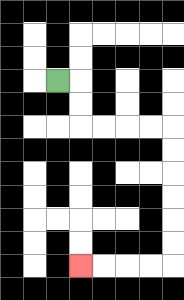{'start': '[2, 3]', 'end': '[3, 11]', 'path_directions': 'R,D,D,R,R,R,R,D,D,D,D,D,D,L,L,L,L', 'path_coordinates': '[[2, 3], [3, 3], [3, 4], [3, 5], [4, 5], [5, 5], [6, 5], [7, 5], [7, 6], [7, 7], [7, 8], [7, 9], [7, 10], [7, 11], [6, 11], [5, 11], [4, 11], [3, 11]]'}